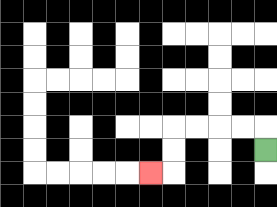{'start': '[11, 6]', 'end': '[6, 7]', 'path_directions': 'U,L,L,L,L,D,D,L', 'path_coordinates': '[[11, 6], [11, 5], [10, 5], [9, 5], [8, 5], [7, 5], [7, 6], [7, 7], [6, 7]]'}